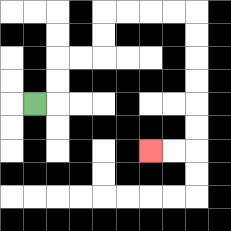{'start': '[1, 4]', 'end': '[6, 6]', 'path_directions': 'R,U,U,R,R,U,U,R,R,R,R,D,D,D,D,D,D,L,L', 'path_coordinates': '[[1, 4], [2, 4], [2, 3], [2, 2], [3, 2], [4, 2], [4, 1], [4, 0], [5, 0], [6, 0], [7, 0], [8, 0], [8, 1], [8, 2], [8, 3], [8, 4], [8, 5], [8, 6], [7, 6], [6, 6]]'}